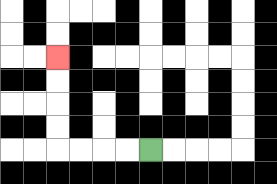{'start': '[6, 6]', 'end': '[2, 2]', 'path_directions': 'L,L,L,L,U,U,U,U', 'path_coordinates': '[[6, 6], [5, 6], [4, 6], [3, 6], [2, 6], [2, 5], [2, 4], [2, 3], [2, 2]]'}